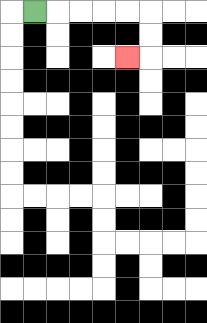{'start': '[1, 0]', 'end': '[5, 2]', 'path_directions': 'R,R,R,R,R,D,D,L', 'path_coordinates': '[[1, 0], [2, 0], [3, 0], [4, 0], [5, 0], [6, 0], [6, 1], [6, 2], [5, 2]]'}